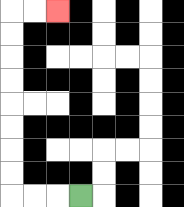{'start': '[3, 8]', 'end': '[2, 0]', 'path_directions': 'L,L,L,U,U,U,U,U,U,U,U,R,R', 'path_coordinates': '[[3, 8], [2, 8], [1, 8], [0, 8], [0, 7], [0, 6], [0, 5], [0, 4], [0, 3], [0, 2], [0, 1], [0, 0], [1, 0], [2, 0]]'}